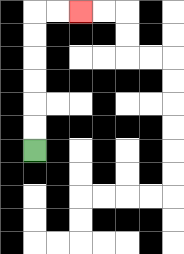{'start': '[1, 6]', 'end': '[3, 0]', 'path_directions': 'U,U,U,U,U,U,R,R', 'path_coordinates': '[[1, 6], [1, 5], [1, 4], [1, 3], [1, 2], [1, 1], [1, 0], [2, 0], [3, 0]]'}